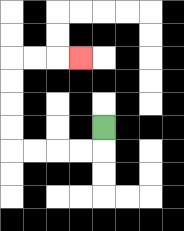{'start': '[4, 5]', 'end': '[3, 2]', 'path_directions': 'D,L,L,L,L,U,U,U,U,R,R,R', 'path_coordinates': '[[4, 5], [4, 6], [3, 6], [2, 6], [1, 6], [0, 6], [0, 5], [0, 4], [0, 3], [0, 2], [1, 2], [2, 2], [3, 2]]'}